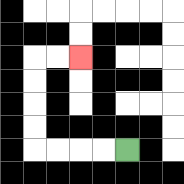{'start': '[5, 6]', 'end': '[3, 2]', 'path_directions': 'L,L,L,L,U,U,U,U,R,R', 'path_coordinates': '[[5, 6], [4, 6], [3, 6], [2, 6], [1, 6], [1, 5], [1, 4], [1, 3], [1, 2], [2, 2], [3, 2]]'}